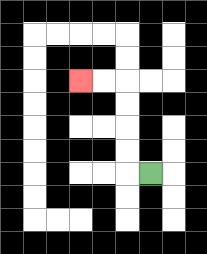{'start': '[6, 7]', 'end': '[3, 3]', 'path_directions': 'L,U,U,U,U,L,L', 'path_coordinates': '[[6, 7], [5, 7], [5, 6], [5, 5], [5, 4], [5, 3], [4, 3], [3, 3]]'}